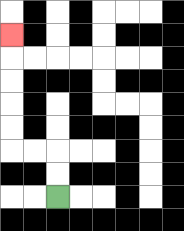{'start': '[2, 8]', 'end': '[0, 1]', 'path_directions': 'U,U,L,L,U,U,U,U,U', 'path_coordinates': '[[2, 8], [2, 7], [2, 6], [1, 6], [0, 6], [0, 5], [0, 4], [0, 3], [0, 2], [0, 1]]'}